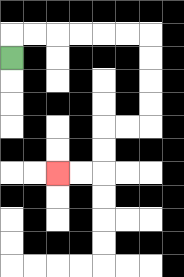{'start': '[0, 2]', 'end': '[2, 7]', 'path_directions': 'U,R,R,R,R,R,R,D,D,D,D,L,L,D,D,L,L', 'path_coordinates': '[[0, 2], [0, 1], [1, 1], [2, 1], [3, 1], [4, 1], [5, 1], [6, 1], [6, 2], [6, 3], [6, 4], [6, 5], [5, 5], [4, 5], [4, 6], [4, 7], [3, 7], [2, 7]]'}